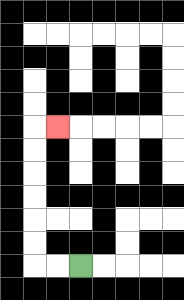{'start': '[3, 11]', 'end': '[2, 5]', 'path_directions': 'L,L,U,U,U,U,U,U,R', 'path_coordinates': '[[3, 11], [2, 11], [1, 11], [1, 10], [1, 9], [1, 8], [1, 7], [1, 6], [1, 5], [2, 5]]'}